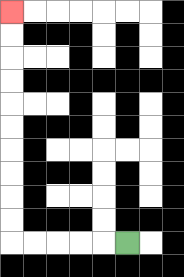{'start': '[5, 10]', 'end': '[0, 0]', 'path_directions': 'L,L,L,L,L,U,U,U,U,U,U,U,U,U,U', 'path_coordinates': '[[5, 10], [4, 10], [3, 10], [2, 10], [1, 10], [0, 10], [0, 9], [0, 8], [0, 7], [0, 6], [0, 5], [0, 4], [0, 3], [0, 2], [0, 1], [0, 0]]'}